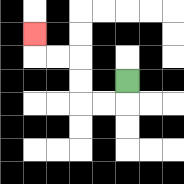{'start': '[5, 3]', 'end': '[1, 1]', 'path_directions': 'D,L,L,U,U,L,L,U', 'path_coordinates': '[[5, 3], [5, 4], [4, 4], [3, 4], [3, 3], [3, 2], [2, 2], [1, 2], [1, 1]]'}